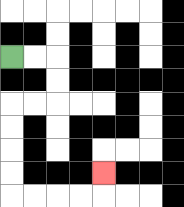{'start': '[0, 2]', 'end': '[4, 7]', 'path_directions': 'R,R,D,D,L,L,D,D,D,D,R,R,R,R,U', 'path_coordinates': '[[0, 2], [1, 2], [2, 2], [2, 3], [2, 4], [1, 4], [0, 4], [0, 5], [0, 6], [0, 7], [0, 8], [1, 8], [2, 8], [3, 8], [4, 8], [4, 7]]'}